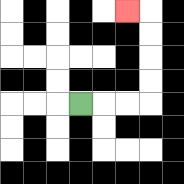{'start': '[3, 4]', 'end': '[5, 0]', 'path_directions': 'R,R,R,U,U,U,U,L', 'path_coordinates': '[[3, 4], [4, 4], [5, 4], [6, 4], [6, 3], [6, 2], [6, 1], [6, 0], [5, 0]]'}